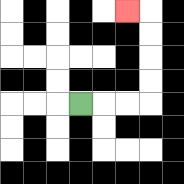{'start': '[3, 4]', 'end': '[5, 0]', 'path_directions': 'R,R,R,U,U,U,U,L', 'path_coordinates': '[[3, 4], [4, 4], [5, 4], [6, 4], [6, 3], [6, 2], [6, 1], [6, 0], [5, 0]]'}